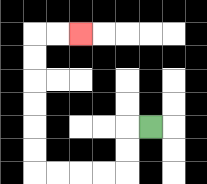{'start': '[6, 5]', 'end': '[3, 1]', 'path_directions': 'L,D,D,L,L,L,L,U,U,U,U,U,U,R,R', 'path_coordinates': '[[6, 5], [5, 5], [5, 6], [5, 7], [4, 7], [3, 7], [2, 7], [1, 7], [1, 6], [1, 5], [1, 4], [1, 3], [1, 2], [1, 1], [2, 1], [3, 1]]'}